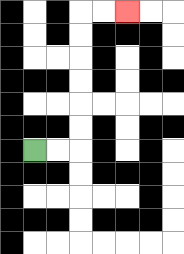{'start': '[1, 6]', 'end': '[5, 0]', 'path_directions': 'R,R,U,U,U,U,U,U,R,R', 'path_coordinates': '[[1, 6], [2, 6], [3, 6], [3, 5], [3, 4], [3, 3], [3, 2], [3, 1], [3, 0], [4, 0], [5, 0]]'}